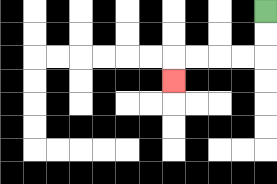{'start': '[11, 0]', 'end': '[7, 3]', 'path_directions': 'D,D,L,L,L,L,D', 'path_coordinates': '[[11, 0], [11, 1], [11, 2], [10, 2], [9, 2], [8, 2], [7, 2], [7, 3]]'}